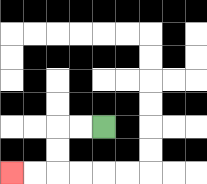{'start': '[4, 5]', 'end': '[0, 7]', 'path_directions': 'L,L,D,D,L,L', 'path_coordinates': '[[4, 5], [3, 5], [2, 5], [2, 6], [2, 7], [1, 7], [0, 7]]'}